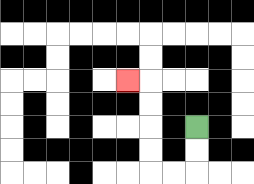{'start': '[8, 5]', 'end': '[5, 3]', 'path_directions': 'D,D,L,L,U,U,U,U,L', 'path_coordinates': '[[8, 5], [8, 6], [8, 7], [7, 7], [6, 7], [6, 6], [6, 5], [6, 4], [6, 3], [5, 3]]'}